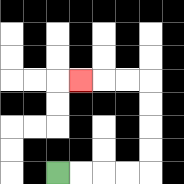{'start': '[2, 7]', 'end': '[3, 3]', 'path_directions': 'R,R,R,R,U,U,U,U,L,L,L', 'path_coordinates': '[[2, 7], [3, 7], [4, 7], [5, 7], [6, 7], [6, 6], [6, 5], [6, 4], [6, 3], [5, 3], [4, 3], [3, 3]]'}